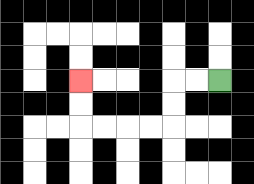{'start': '[9, 3]', 'end': '[3, 3]', 'path_directions': 'L,L,D,D,L,L,L,L,U,U', 'path_coordinates': '[[9, 3], [8, 3], [7, 3], [7, 4], [7, 5], [6, 5], [5, 5], [4, 5], [3, 5], [3, 4], [3, 3]]'}